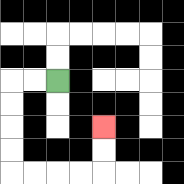{'start': '[2, 3]', 'end': '[4, 5]', 'path_directions': 'L,L,D,D,D,D,R,R,R,R,U,U', 'path_coordinates': '[[2, 3], [1, 3], [0, 3], [0, 4], [0, 5], [0, 6], [0, 7], [1, 7], [2, 7], [3, 7], [4, 7], [4, 6], [4, 5]]'}